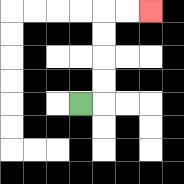{'start': '[3, 4]', 'end': '[6, 0]', 'path_directions': 'R,U,U,U,U,R,R', 'path_coordinates': '[[3, 4], [4, 4], [4, 3], [4, 2], [4, 1], [4, 0], [5, 0], [6, 0]]'}